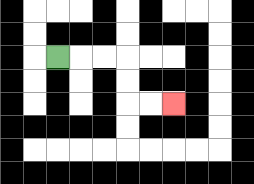{'start': '[2, 2]', 'end': '[7, 4]', 'path_directions': 'R,R,R,D,D,R,R', 'path_coordinates': '[[2, 2], [3, 2], [4, 2], [5, 2], [5, 3], [5, 4], [6, 4], [7, 4]]'}